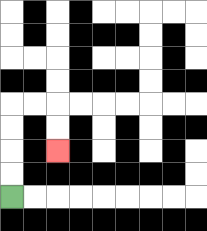{'start': '[0, 8]', 'end': '[2, 6]', 'path_directions': 'U,U,U,U,R,R,D,D', 'path_coordinates': '[[0, 8], [0, 7], [0, 6], [0, 5], [0, 4], [1, 4], [2, 4], [2, 5], [2, 6]]'}